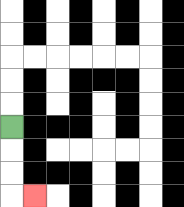{'start': '[0, 5]', 'end': '[1, 8]', 'path_directions': 'D,D,D,R', 'path_coordinates': '[[0, 5], [0, 6], [0, 7], [0, 8], [1, 8]]'}